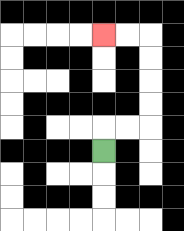{'start': '[4, 6]', 'end': '[4, 1]', 'path_directions': 'U,R,R,U,U,U,U,L,L', 'path_coordinates': '[[4, 6], [4, 5], [5, 5], [6, 5], [6, 4], [6, 3], [6, 2], [6, 1], [5, 1], [4, 1]]'}